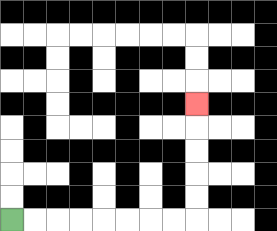{'start': '[0, 9]', 'end': '[8, 4]', 'path_directions': 'R,R,R,R,R,R,R,R,U,U,U,U,U', 'path_coordinates': '[[0, 9], [1, 9], [2, 9], [3, 9], [4, 9], [5, 9], [6, 9], [7, 9], [8, 9], [8, 8], [8, 7], [8, 6], [8, 5], [8, 4]]'}